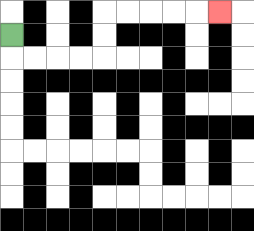{'start': '[0, 1]', 'end': '[9, 0]', 'path_directions': 'D,R,R,R,R,U,U,R,R,R,R,R', 'path_coordinates': '[[0, 1], [0, 2], [1, 2], [2, 2], [3, 2], [4, 2], [4, 1], [4, 0], [5, 0], [6, 0], [7, 0], [8, 0], [9, 0]]'}